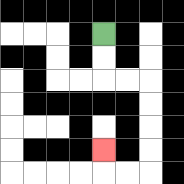{'start': '[4, 1]', 'end': '[4, 6]', 'path_directions': 'D,D,R,R,D,D,D,D,L,L,U', 'path_coordinates': '[[4, 1], [4, 2], [4, 3], [5, 3], [6, 3], [6, 4], [6, 5], [6, 6], [6, 7], [5, 7], [4, 7], [4, 6]]'}